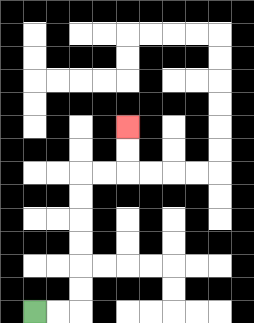{'start': '[1, 13]', 'end': '[5, 5]', 'path_directions': 'R,R,U,U,U,U,U,U,R,R,U,U', 'path_coordinates': '[[1, 13], [2, 13], [3, 13], [3, 12], [3, 11], [3, 10], [3, 9], [3, 8], [3, 7], [4, 7], [5, 7], [5, 6], [5, 5]]'}